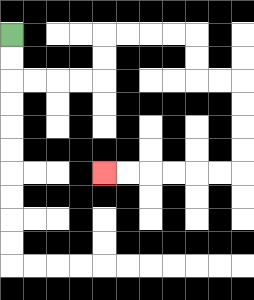{'start': '[0, 1]', 'end': '[4, 7]', 'path_directions': 'D,D,R,R,R,R,U,U,R,R,R,R,D,D,R,R,D,D,D,D,L,L,L,L,L,L', 'path_coordinates': '[[0, 1], [0, 2], [0, 3], [1, 3], [2, 3], [3, 3], [4, 3], [4, 2], [4, 1], [5, 1], [6, 1], [7, 1], [8, 1], [8, 2], [8, 3], [9, 3], [10, 3], [10, 4], [10, 5], [10, 6], [10, 7], [9, 7], [8, 7], [7, 7], [6, 7], [5, 7], [4, 7]]'}